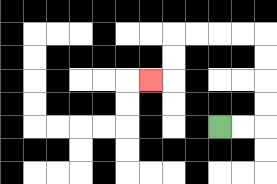{'start': '[9, 5]', 'end': '[6, 3]', 'path_directions': 'R,R,U,U,U,U,L,L,L,L,D,D,L', 'path_coordinates': '[[9, 5], [10, 5], [11, 5], [11, 4], [11, 3], [11, 2], [11, 1], [10, 1], [9, 1], [8, 1], [7, 1], [7, 2], [7, 3], [6, 3]]'}